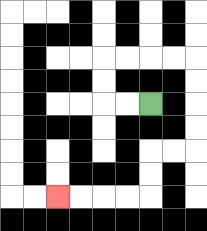{'start': '[6, 4]', 'end': '[2, 8]', 'path_directions': 'L,L,U,U,R,R,R,R,D,D,D,D,L,L,D,D,L,L,L,L', 'path_coordinates': '[[6, 4], [5, 4], [4, 4], [4, 3], [4, 2], [5, 2], [6, 2], [7, 2], [8, 2], [8, 3], [8, 4], [8, 5], [8, 6], [7, 6], [6, 6], [6, 7], [6, 8], [5, 8], [4, 8], [3, 8], [2, 8]]'}